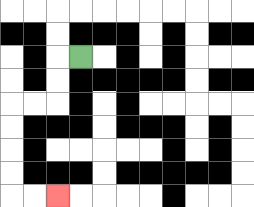{'start': '[3, 2]', 'end': '[2, 8]', 'path_directions': 'L,D,D,L,L,D,D,D,D,R,R', 'path_coordinates': '[[3, 2], [2, 2], [2, 3], [2, 4], [1, 4], [0, 4], [0, 5], [0, 6], [0, 7], [0, 8], [1, 8], [2, 8]]'}